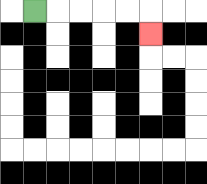{'start': '[1, 0]', 'end': '[6, 1]', 'path_directions': 'R,R,R,R,R,D', 'path_coordinates': '[[1, 0], [2, 0], [3, 0], [4, 0], [5, 0], [6, 0], [6, 1]]'}